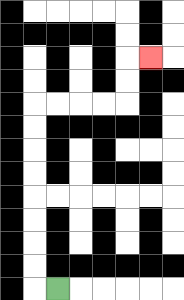{'start': '[2, 12]', 'end': '[6, 2]', 'path_directions': 'L,U,U,U,U,U,U,U,U,R,R,R,R,U,U,R', 'path_coordinates': '[[2, 12], [1, 12], [1, 11], [1, 10], [1, 9], [1, 8], [1, 7], [1, 6], [1, 5], [1, 4], [2, 4], [3, 4], [4, 4], [5, 4], [5, 3], [5, 2], [6, 2]]'}